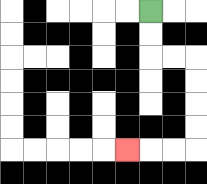{'start': '[6, 0]', 'end': '[5, 6]', 'path_directions': 'D,D,R,R,D,D,D,D,L,L,L', 'path_coordinates': '[[6, 0], [6, 1], [6, 2], [7, 2], [8, 2], [8, 3], [8, 4], [8, 5], [8, 6], [7, 6], [6, 6], [5, 6]]'}